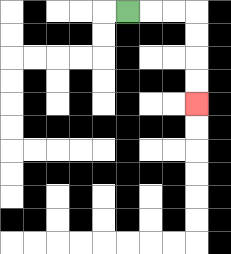{'start': '[5, 0]', 'end': '[8, 4]', 'path_directions': 'R,R,R,D,D,D,D', 'path_coordinates': '[[5, 0], [6, 0], [7, 0], [8, 0], [8, 1], [8, 2], [8, 3], [8, 4]]'}